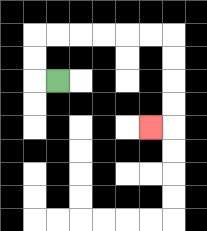{'start': '[2, 3]', 'end': '[6, 5]', 'path_directions': 'L,U,U,R,R,R,R,R,R,D,D,D,D,L', 'path_coordinates': '[[2, 3], [1, 3], [1, 2], [1, 1], [2, 1], [3, 1], [4, 1], [5, 1], [6, 1], [7, 1], [7, 2], [7, 3], [7, 4], [7, 5], [6, 5]]'}